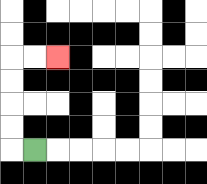{'start': '[1, 6]', 'end': '[2, 2]', 'path_directions': 'L,U,U,U,U,R,R', 'path_coordinates': '[[1, 6], [0, 6], [0, 5], [0, 4], [0, 3], [0, 2], [1, 2], [2, 2]]'}